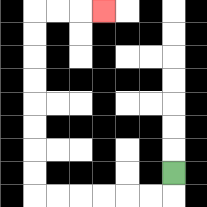{'start': '[7, 7]', 'end': '[4, 0]', 'path_directions': 'D,L,L,L,L,L,L,U,U,U,U,U,U,U,U,R,R,R', 'path_coordinates': '[[7, 7], [7, 8], [6, 8], [5, 8], [4, 8], [3, 8], [2, 8], [1, 8], [1, 7], [1, 6], [1, 5], [1, 4], [1, 3], [1, 2], [1, 1], [1, 0], [2, 0], [3, 0], [4, 0]]'}